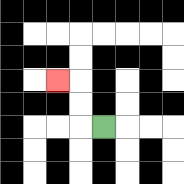{'start': '[4, 5]', 'end': '[2, 3]', 'path_directions': 'L,U,U,L', 'path_coordinates': '[[4, 5], [3, 5], [3, 4], [3, 3], [2, 3]]'}